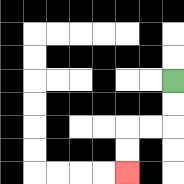{'start': '[7, 3]', 'end': '[5, 7]', 'path_directions': 'D,D,L,L,D,D', 'path_coordinates': '[[7, 3], [7, 4], [7, 5], [6, 5], [5, 5], [5, 6], [5, 7]]'}